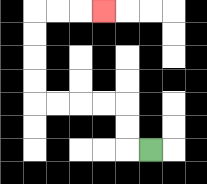{'start': '[6, 6]', 'end': '[4, 0]', 'path_directions': 'L,U,U,L,L,L,L,U,U,U,U,R,R,R', 'path_coordinates': '[[6, 6], [5, 6], [5, 5], [5, 4], [4, 4], [3, 4], [2, 4], [1, 4], [1, 3], [1, 2], [1, 1], [1, 0], [2, 0], [3, 0], [4, 0]]'}